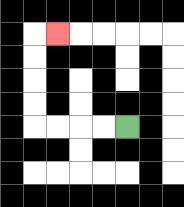{'start': '[5, 5]', 'end': '[2, 1]', 'path_directions': 'L,L,L,L,U,U,U,U,R', 'path_coordinates': '[[5, 5], [4, 5], [3, 5], [2, 5], [1, 5], [1, 4], [1, 3], [1, 2], [1, 1], [2, 1]]'}